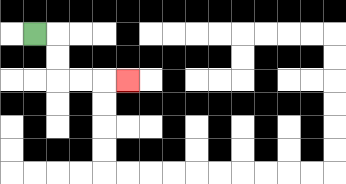{'start': '[1, 1]', 'end': '[5, 3]', 'path_directions': 'R,D,D,R,R,R', 'path_coordinates': '[[1, 1], [2, 1], [2, 2], [2, 3], [3, 3], [4, 3], [5, 3]]'}